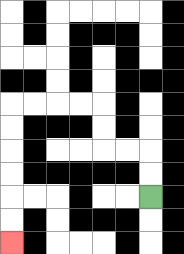{'start': '[6, 8]', 'end': '[0, 10]', 'path_directions': 'U,U,L,L,U,U,L,L,L,L,D,D,D,D,D,D', 'path_coordinates': '[[6, 8], [6, 7], [6, 6], [5, 6], [4, 6], [4, 5], [4, 4], [3, 4], [2, 4], [1, 4], [0, 4], [0, 5], [0, 6], [0, 7], [0, 8], [0, 9], [0, 10]]'}